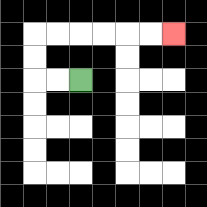{'start': '[3, 3]', 'end': '[7, 1]', 'path_directions': 'L,L,U,U,R,R,R,R,R,R', 'path_coordinates': '[[3, 3], [2, 3], [1, 3], [1, 2], [1, 1], [2, 1], [3, 1], [4, 1], [5, 1], [6, 1], [7, 1]]'}